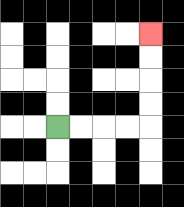{'start': '[2, 5]', 'end': '[6, 1]', 'path_directions': 'R,R,R,R,U,U,U,U', 'path_coordinates': '[[2, 5], [3, 5], [4, 5], [5, 5], [6, 5], [6, 4], [6, 3], [6, 2], [6, 1]]'}